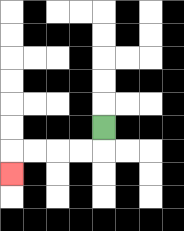{'start': '[4, 5]', 'end': '[0, 7]', 'path_directions': 'D,L,L,L,L,D', 'path_coordinates': '[[4, 5], [4, 6], [3, 6], [2, 6], [1, 6], [0, 6], [0, 7]]'}